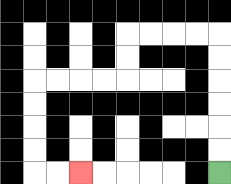{'start': '[9, 7]', 'end': '[3, 7]', 'path_directions': 'U,U,U,U,U,U,L,L,L,L,D,D,L,L,L,L,D,D,D,D,R,R', 'path_coordinates': '[[9, 7], [9, 6], [9, 5], [9, 4], [9, 3], [9, 2], [9, 1], [8, 1], [7, 1], [6, 1], [5, 1], [5, 2], [5, 3], [4, 3], [3, 3], [2, 3], [1, 3], [1, 4], [1, 5], [1, 6], [1, 7], [2, 7], [3, 7]]'}